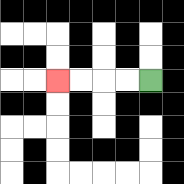{'start': '[6, 3]', 'end': '[2, 3]', 'path_directions': 'L,L,L,L', 'path_coordinates': '[[6, 3], [5, 3], [4, 3], [3, 3], [2, 3]]'}